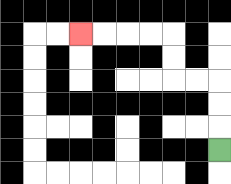{'start': '[9, 6]', 'end': '[3, 1]', 'path_directions': 'U,U,U,L,L,U,U,L,L,L,L', 'path_coordinates': '[[9, 6], [9, 5], [9, 4], [9, 3], [8, 3], [7, 3], [7, 2], [7, 1], [6, 1], [5, 1], [4, 1], [3, 1]]'}